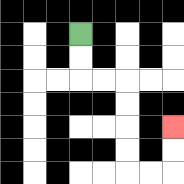{'start': '[3, 1]', 'end': '[7, 5]', 'path_directions': 'D,D,R,R,D,D,D,D,R,R,U,U', 'path_coordinates': '[[3, 1], [3, 2], [3, 3], [4, 3], [5, 3], [5, 4], [5, 5], [5, 6], [5, 7], [6, 7], [7, 7], [7, 6], [7, 5]]'}